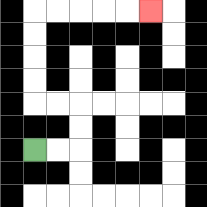{'start': '[1, 6]', 'end': '[6, 0]', 'path_directions': 'R,R,U,U,L,L,U,U,U,U,R,R,R,R,R', 'path_coordinates': '[[1, 6], [2, 6], [3, 6], [3, 5], [3, 4], [2, 4], [1, 4], [1, 3], [1, 2], [1, 1], [1, 0], [2, 0], [3, 0], [4, 0], [5, 0], [6, 0]]'}